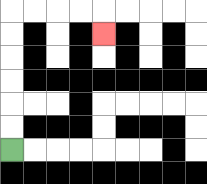{'start': '[0, 6]', 'end': '[4, 1]', 'path_directions': 'U,U,U,U,U,U,R,R,R,R,D', 'path_coordinates': '[[0, 6], [0, 5], [0, 4], [0, 3], [0, 2], [0, 1], [0, 0], [1, 0], [2, 0], [3, 0], [4, 0], [4, 1]]'}